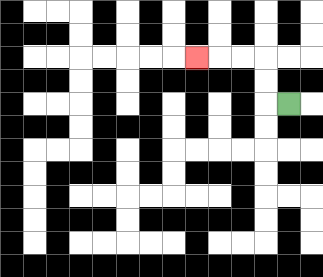{'start': '[12, 4]', 'end': '[8, 2]', 'path_directions': 'L,U,U,L,L,L', 'path_coordinates': '[[12, 4], [11, 4], [11, 3], [11, 2], [10, 2], [9, 2], [8, 2]]'}